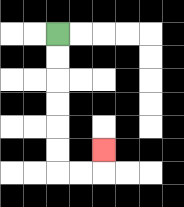{'start': '[2, 1]', 'end': '[4, 6]', 'path_directions': 'D,D,D,D,D,D,R,R,U', 'path_coordinates': '[[2, 1], [2, 2], [2, 3], [2, 4], [2, 5], [2, 6], [2, 7], [3, 7], [4, 7], [4, 6]]'}